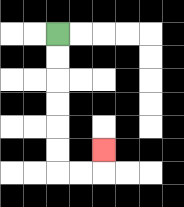{'start': '[2, 1]', 'end': '[4, 6]', 'path_directions': 'D,D,D,D,D,D,R,R,U', 'path_coordinates': '[[2, 1], [2, 2], [2, 3], [2, 4], [2, 5], [2, 6], [2, 7], [3, 7], [4, 7], [4, 6]]'}